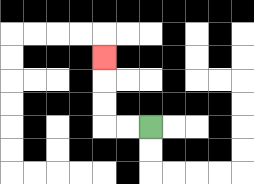{'start': '[6, 5]', 'end': '[4, 2]', 'path_directions': 'L,L,U,U,U', 'path_coordinates': '[[6, 5], [5, 5], [4, 5], [4, 4], [4, 3], [4, 2]]'}